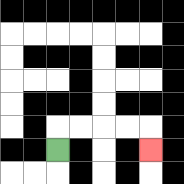{'start': '[2, 6]', 'end': '[6, 6]', 'path_directions': 'U,R,R,R,R,D', 'path_coordinates': '[[2, 6], [2, 5], [3, 5], [4, 5], [5, 5], [6, 5], [6, 6]]'}